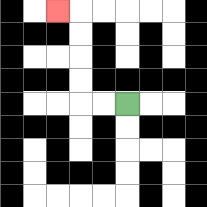{'start': '[5, 4]', 'end': '[2, 0]', 'path_directions': 'L,L,U,U,U,U,L', 'path_coordinates': '[[5, 4], [4, 4], [3, 4], [3, 3], [3, 2], [3, 1], [3, 0], [2, 0]]'}